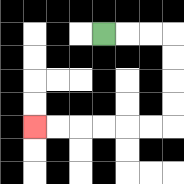{'start': '[4, 1]', 'end': '[1, 5]', 'path_directions': 'R,R,R,D,D,D,D,L,L,L,L,L,L', 'path_coordinates': '[[4, 1], [5, 1], [6, 1], [7, 1], [7, 2], [7, 3], [7, 4], [7, 5], [6, 5], [5, 5], [4, 5], [3, 5], [2, 5], [1, 5]]'}